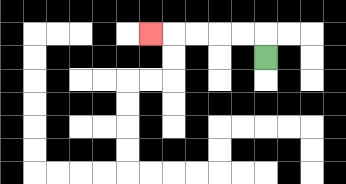{'start': '[11, 2]', 'end': '[6, 1]', 'path_directions': 'U,L,L,L,L,L', 'path_coordinates': '[[11, 2], [11, 1], [10, 1], [9, 1], [8, 1], [7, 1], [6, 1]]'}